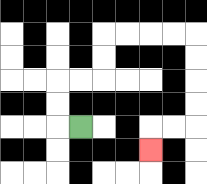{'start': '[3, 5]', 'end': '[6, 6]', 'path_directions': 'L,U,U,R,R,U,U,R,R,R,R,D,D,D,D,L,L,D', 'path_coordinates': '[[3, 5], [2, 5], [2, 4], [2, 3], [3, 3], [4, 3], [4, 2], [4, 1], [5, 1], [6, 1], [7, 1], [8, 1], [8, 2], [8, 3], [8, 4], [8, 5], [7, 5], [6, 5], [6, 6]]'}